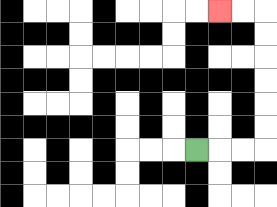{'start': '[8, 6]', 'end': '[9, 0]', 'path_directions': 'R,R,R,U,U,U,U,U,U,L,L', 'path_coordinates': '[[8, 6], [9, 6], [10, 6], [11, 6], [11, 5], [11, 4], [11, 3], [11, 2], [11, 1], [11, 0], [10, 0], [9, 0]]'}